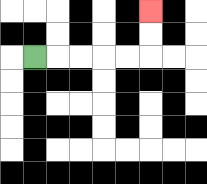{'start': '[1, 2]', 'end': '[6, 0]', 'path_directions': 'R,R,R,R,R,U,U', 'path_coordinates': '[[1, 2], [2, 2], [3, 2], [4, 2], [5, 2], [6, 2], [6, 1], [6, 0]]'}